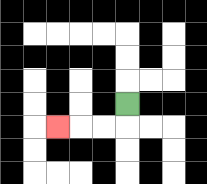{'start': '[5, 4]', 'end': '[2, 5]', 'path_directions': 'D,L,L,L', 'path_coordinates': '[[5, 4], [5, 5], [4, 5], [3, 5], [2, 5]]'}